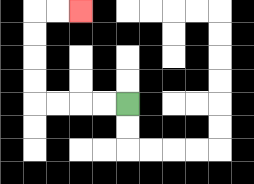{'start': '[5, 4]', 'end': '[3, 0]', 'path_directions': 'L,L,L,L,U,U,U,U,R,R', 'path_coordinates': '[[5, 4], [4, 4], [3, 4], [2, 4], [1, 4], [1, 3], [1, 2], [1, 1], [1, 0], [2, 0], [3, 0]]'}